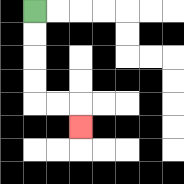{'start': '[1, 0]', 'end': '[3, 5]', 'path_directions': 'D,D,D,D,R,R,D', 'path_coordinates': '[[1, 0], [1, 1], [1, 2], [1, 3], [1, 4], [2, 4], [3, 4], [3, 5]]'}